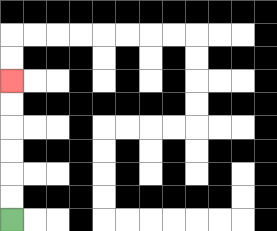{'start': '[0, 9]', 'end': '[0, 3]', 'path_directions': 'U,U,U,U,U,U', 'path_coordinates': '[[0, 9], [0, 8], [0, 7], [0, 6], [0, 5], [0, 4], [0, 3]]'}